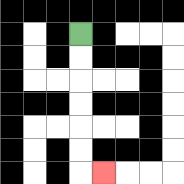{'start': '[3, 1]', 'end': '[4, 7]', 'path_directions': 'D,D,D,D,D,D,R', 'path_coordinates': '[[3, 1], [3, 2], [3, 3], [3, 4], [3, 5], [3, 6], [3, 7], [4, 7]]'}